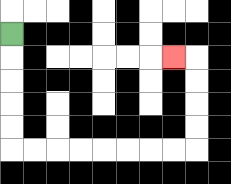{'start': '[0, 1]', 'end': '[7, 2]', 'path_directions': 'D,D,D,D,D,R,R,R,R,R,R,R,R,U,U,U,U,L', 'path_coordinates': '[[0, 1], [0, 2], [0, 3], [0, 4], [0, 5], [0, 6], [1, 6], [2, 6], [3, 6], [4, 6], [5, 6], [6, 6], [7, 6], [8, 6], [8, 5], [8, 4], [8, 3], [8, 2], [7, 2]]'}